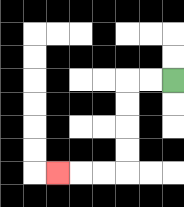{'start': '[7, 3]', 'end': '[2, 7]', 'path_directions': 'L,L,D,D,D,D,L,L,L', 'path_coordinates': '[[7, 3], [6, 3], [5, 3], [5, 4], [5, 5], [5, 6], [5, 7], [4, 7], [3, 7], [2, 7]]'}